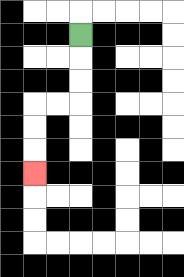{'start': '[3, 1]', 'end': '[1, 7]', 'path_directions': 'D,D,D,L,L,D,D,D', 'path_coordinates': '[[3, 1], [3, 2], [3, 3], [3, 4], [2, 4], [1, 4], [1, 5], [1, 6], [1, 7]]'}